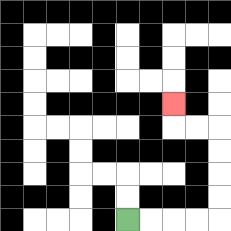{'start': '[5, 9]', 'end': '[7, 4]', 'path_directions': 'R,R,R,R,U,U,U,U,L,L,U', 'path_coordinates': '[[5, 9], [6, 9], [7, 9], [8, 9], [9, 9], [9, 8], [9, 7], [9, 6], [9, 5], [8, 5], [7, 5], [7, 4]]'}